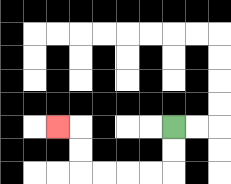{'start': '[7, 5]', 'end': '[2, 5]', 'path_directions': 'D,D,L,L,L,L,U,U,L', 'path_coordinates': '[[7, 5], [7, 6], [7, 7], [6, 7], [5, 7], [4, 7], [3, 7], [3, 6], [3, 5], [2, 5]]'}